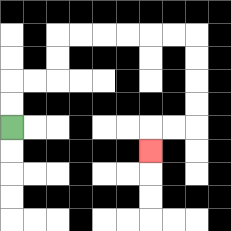{'start': '[0, 5]', 'end': '[6, 6]', 'path_directions': 'U,U,R,R,U,U,R,R,R,R,R,R,D,D,D,D,L,L,D', 'path_coordinates': '[[0, 5], [0, 4], [0, 3], [1, 3], [2, 3], [2, 2], [2, 1], [3, 1], [4, 1], [5, 1], [6, 1], [7, 1], [8, 1], [8, 2], [8, 3], [8, 4], [8, 5], [7, 5], [6, 5], [6, 6]]'}